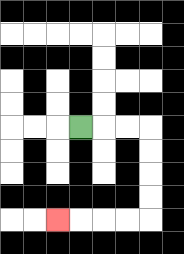{'start': '[3, 5]', 'end': '[2, 9]', 'path_directions': 'R,R,R,D,D,D,D,L,L,L,L', 'path_coordinates': '[[3, 5], [4, 5], [5, 5], [6, 5], [6, 6], [6, 7], [6, 8], [6, 9], [5, 9], [4, 9], [3, 9], [2, 9]]'}